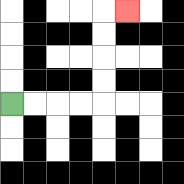{'start': '[0, 4]', 'end': '[5, 0]', 'path_directions': 'R,R,R,R,U,U,U,U,R', 'path_coordinates': '[[0, 4], [1, 4], [2, 4], [3, 4], [4, 4], [4, 3], [4, 2], [4, 1], [4, 0], [5, 0]]'}